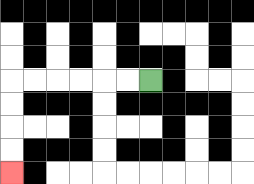{'start': '[6, 3]', 'end': '[0, 7]', 'path_directions': 'L,L,L,L,L,L,D,D,D,D', 'path_coordinates': '[[6, 3], [5, 3], [4, 3], [3, 3], [2, 3], [1, 3], [0, 3], [0, 4], [0, 5], [0, 6], [0, 7]]'}